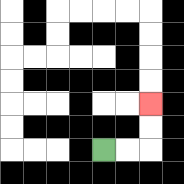{'start': '[4, 6]', 'end': '[6, 4]', 'path_directions': 'R,R,U,U', 'path_coordinates': '[[4, 6], [5, 6], [6, 6], [6, 5], [6, 4]]'}